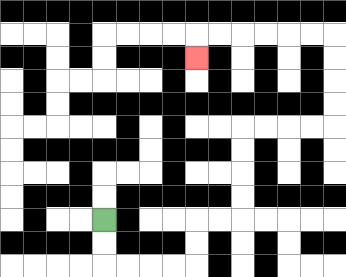{'start': '[4, 9]', 'end': '[8, 2]', 'path_directions': 'D,D,R,R,R,R,U,U,R,R,U,U,U,U,R,R,R,R,U,U,U,U,L,L,L,L,L,L,D', 'path_coordinates': '[[4, 9], [4, 10], [4, 11], [5, 11], [6, 11], [7, 11], [8, 11], [8, 10], [8, 9], [9, 9], [10, 9], [10, 8], [10, 7], [10, 6], [10, 5], [11, 5], [12, 5], [13, 5], [14, 5], [14, 4], [14, 3], [14, 2], [14, 1], [13, 1], [12, 1], [11, 1], [10, 1], [9, 1], [8, 1], [8, 2]]'}